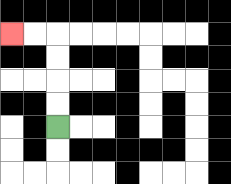{'start': '[2, 5]', 'end': '[0, 1]', 'path_directions': 'U,U,U,U,L,L', 'path_coordinates': '[[2, 5], [2, 4], [2, 3], [2, 2], [2, 1], [1, 1], [0, 1]]'}